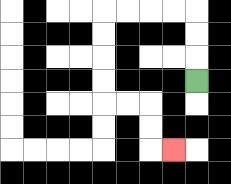{'start': '[8, 3]', 'end': '[7, 6]', 'path_directions': 'U,U,U,L,L,L,L,D,D,D,D,R,R,D,D,R', 'path_coordinates': '[[8, 3], [8, 2], [8, 1], [8, 0], [7, 0], [6, 0], [5, 0], [4, 0], [4, 1], [4, 2], [4, 3], [4, 4], [5, 4], [6, 4], [6, 5], [6, 6], [7, 6]]'}